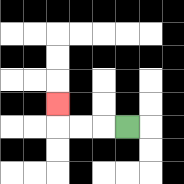{'start': '[5, 5]', 'end': '[2, 4]', 'path_directions': 'L,L,L,U', 'path_coordinates': '[[5, 5], [4, 5], [3, 5], [2, 5], [2, 4]]'}